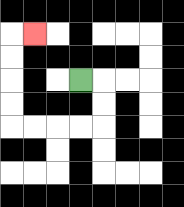{'start': '[3, 3]', 'end': '[1, 1]', 'path_directions': 'R,D,D,L,L,L,L,U,U,U,U,R', 'path_coordinates': '[[3, 3], [4, 3], [4, 4], [4, 5], [3, 5], [2, 5], [1, 5], [0, 5], [0, 4], [0, 3], [0, 2], [0, 1], [1, 1]]'}